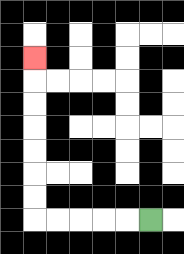{'start': '[6, 9]', 'end': '[1, 2]', 'path_directions': 'L,L,L,L,L,U,U,U,U,U,U,U', 'path_coordinates': '[[6, 9], [5, 9], [4, 9], [3, 9], [2, 9], [1, 9], [1, 8], [1, 7], [1, 6], [1, 5], [1, 4], [1, 3], [1, 2]]'}